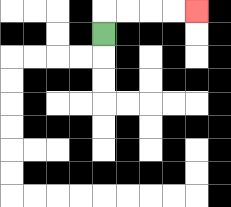{'start': '[4, 1]', 'end': '[8, 0]', 'path_directions': 'U,R,R,R,R', 'path_coordinates': '[[4, 1], [4, 0], [5, 0], [6, 0], [7, 0], [8, 0]]'}